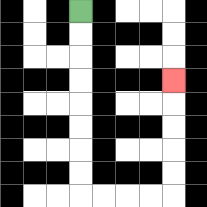{'start': '[3, 0]', 'end': '[7, 3]', 'path_directions': 'D,D,D,D,D,D,D,D,R,R,R,R,U,U,U,U,U', 'path_coordinates': '[[3, 0], [3, 1], [3, 2], [3, 3], [3, 4], [3, 5], [3, 6], [3, 7], [3, 8], [4, 8], [5, 8], [6, 8], [7, 8], [7, 7], [7, 6], [7, 5], [7, 4], [7, 3]]'}